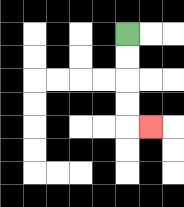{'start': '[5, 1]', 'end': '[6, 5]', 'path_directions': 'D,D,D,D,R', 'path_coordinates': '[[5, 1], [5, 2], [5, 3], [5, 4], [5, 5], [6, 5]]'}